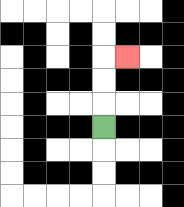{'start': '[4, 5]', 'end': '[5, 2]', 'path_directions': 'U,U,U,R', 'path_coordinates': '[[4, 5], [4, 4], [4, 3], [4, 2], [5, 2]]'}